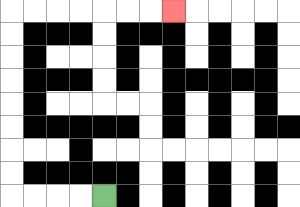{'start': '[4, 8]', 'end': '[7, 0]', 'path_directions': 'L,L,L,L,U,U,U,U,U,U,U,U,R,R,R,R,R,R,R', 'path_coordinates': '[[4, 8], [3, 8], [2, 8], [1, 8], [0, 8], [0, 7], [0, 6], [0, 5], [0, 4], [0, 3], [0, 2], [0, 1], [0, 0], [1, 0], [2, 0], [3, 0], [4, 0], [5, 0], [6, 0], [7, 0]]'}